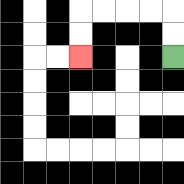{'start': '[7, 2]', 'end': '[3, 2]', 'path_directions': 'U,U,L,L,L,L,D,D', 'path_coordinates': '[[7, 2], [7, 1], [7, 0], [6, 0], [5, 0], [4, 0], [3, 0], [3, 1], [3, 2]]'}